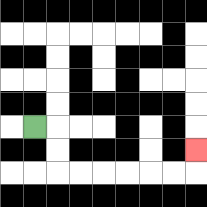{'start': '[1, 5]', 'end': '[8, 6]', 'path_directions': 'R,D,D,R,R,R,R,R,R,U', 'path_coordinates': '[[1, 5], [2, 5], [2, 6], [2, 7], [3, 7], [4, 7], [5, 7], [6, 7], [7, 7], [8, 7], [8, 6]]'}